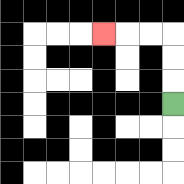{'start': '[7, 4]', 'end': '[4, 1]', 'path_directions': 'U,U,U,L,L,L', 'path_coordinates': '[[7, 4], [7, 3], [7, 2], [7, 1], [6, 1], [5, 1], [4, 1]]'}